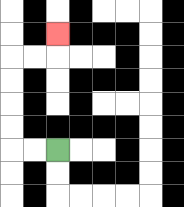{'start': '[2, 6]', 'end': '[2, 1]', 'path_directions': 'L,L,U,U,U,U,R,R,U', 'path_coordinates': '[[2, 6], [1, 6], [0, 6], [0, 5], [0, 4], [0, 3], [0, 2], [1, 2], [2, 2], [2, 1]]'}